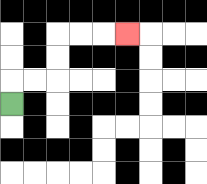{'start': '[0, 4]', 'end': '[5, 1]', 'path_directions': 'U,R,R,U,U,R,R,R', 'path_coordinates': '[[0, 4], [0, 3], [1, 3], [2, 3], [2, 2], [2, 1], [3, 1], [4, 1], [5, 1]]'}